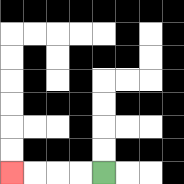{'start': '[4, 7]', 'end': '[0, 7]', 'path_directions': 'L,L,L,L', 'path_coordinates': '[[4, 7], [3, 7], [2, 7], [1, 7], [0, 7]]'}